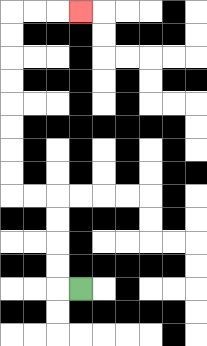{'start': '[3, 12]', 'end': '[3, 0]', 'path_directions': 'L,U,U,U,U,L,L,U,U,U,U,U,U,U,U,R,R,R', 'path_coordinates': '[[3, 12], [2, 12], [2, 11], [2, 10], [2, 9], [2, 8], [1, 8], [0, 8], [0, 7], [0, 6], [0, 5], [0, 4], [0, 3], [0, 2], [0, 1], [0, 0], [1, 0], [2, 0], [3, 0]]'}